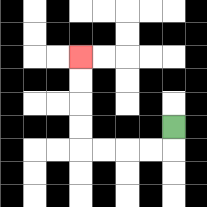{'start': '[7, 5]', 'end': '[3, 2]', 'path_directions': 'D,L,L,L,L,U,U,U,U', 'path_coordinates': '[[7, 5], [7, 6], [6, 6], [5, 6], [4, 6], [3, 6], [3, 5], [3, 4], [3, 3], [3, 2]]'}